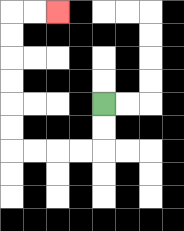{'start': '[4, 4]', 'end': '[2, 0]', 'path_directions': 'D,D,L,L,L,L,U,U,U,U,U,U,R,R', 'path_coordinates': '[[4, 4], [4, 5], [4, 6], [3, 6], [2, 6], [1, 6], [0, 6], [0, 5], [0, 4], [0, 3], [0, 2], [0, 1], [0, 0], [1, 0], [2, 0]]'}